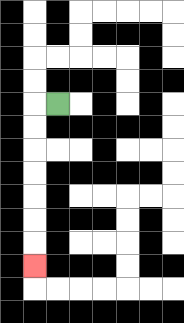{'start': '[2, 4]', 'end': '[1, 11]', 'path_directions': 'L,D,D,D,D,D,D,D', 'path_coordinates': '[[2, 4], [1, 4], [1, 5], [1, 6], [1, 7], [1, 8], [1, 9], [1, 10], [1, 11]]'}